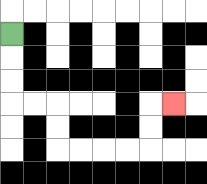{'start': '[0, 1]', 'end': '[7, 4]', 'path_directions': 'D,D,D,R,R,D,D,R,R,R,R,U,U,R', 'path_coordinates': '[[0, 1], [0, 2], [0, 3], [0, 4], [1, 4], [2, 4], [2, 5], [2, 6], [3, 6], [4, 6], [5, 6], [6, 6], [6, 5], [6, 4], [7, 4]]'}